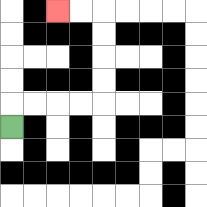{'start': '[0, 5]', 'end': '[2, 0]', 'path_directions': 'U,R,R,R,R,U,U,U,U,L,L', 'path_coordinates': '[[0, 5], [0, 4], [1, 4], [2, 4], [3, 4], [4, 4], [4, 3], [4, 2], [4, 1], [4, 0], [3, 0], [2, 0]]'}